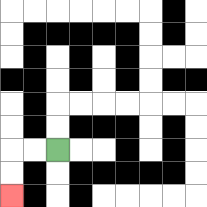{'start': '[2, 6]', 'end': '[0, 8]', 'path_directions': 'L,L,D,D', 'path_coordinates': '[[2, 6], [1, 6], [0, 6], [0, 7], [0, 8]]'}